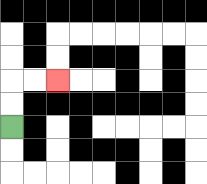{'start': '[0, 5]', 'end': '[2, 3]', 'path_directions': 'U,U,R,R', 'path_coordinates': '[[0, 5], [0, 4], [0, 3], [1, 3], [2, 3]]'}